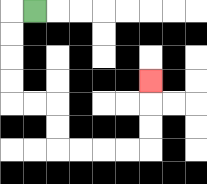{'start': '[1, 0]', 'end': '[6, 3]', 'path_directions': 'L,D,D,D,D,R,R,D,D,R,R,R,R,U,U,U', 'path_coordinates': '[[1, 0], [0, 0], [0, 1], [0, 2], [0, 3], [0, 4], [1, 4], [2, 4], [2, 5], [2, 6], [3, 6], [4, 6], [5, 6], [6, 6], [6, 5], [6, 4], [6, 3]]'}